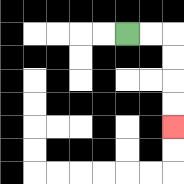{'start': '[5, 1]', 'end': '[7, 5]', 'path_directions': 'R,R,D,D,D,D', 'path_coordinates': '[[5, 1], [6, 1], [7, 1], [7, 2], [7, 3], [7, 4], [7, 5]]'}